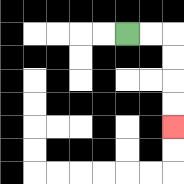{'start': '[5, 1]', 'end': '[7, 5]', 'path_directions': 'R,R,D,D,D,D', 'path_coordinates': '[[5, 1], [6, 1], [7, 1], [7, 2], [7, 3], [7, 4], [7, 5]]'}